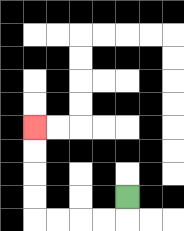{'start': '[5, 8]', 'end': '[1, 5]', 'path_directions': 'D,L,L,L,L,U,U,U,U', 'path_coordinates': '[[5, 8], [5, 9], [4, 9], [3, 9], [2, 9], [1, 9], [1, 8], [1, 7], [1, 6], [1, 5]]'}